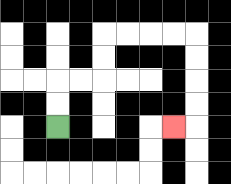{'start': '[2, 5]', 'end': '[7, 5]', 'path_directions': 'U,U,R,R,U,U,R,R,R,R,D,D,D,D,L', 'path_coordinates': '[[2, 5], [2, 4], [2, 3], [3, 3], [4, 3], [4, 2], [4, 1], [5, 1], [6, 1], [7, 1], [8, 1], [8, 2], [8, 3], [8, 4], [8, 5], [7, 5]]'}